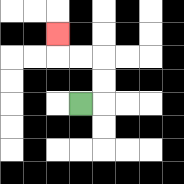{'start': '[3, 4]', 'end': '[2, 1]', 'path_directions': 'R,U,U,L,L,U', 'path_coordinates': '[[3, 4], [4, 4], [4, 3], [4, 2], [3, 2], [2, 2], [2, 1]]'}